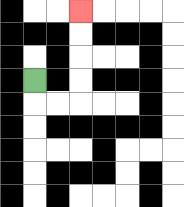{'start': '[1, 3]', 'end': '[3, 0]', 'path_directions': 'D,R,R,U,U,U,U', 'path_coordinates': '[[1, 3], [1, 4], [2, 4], [3, 4], [3, 3], [3, 2], [3, 1], [3, 0]]'}